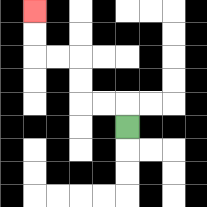{'start': '[5, 5]', 'end': '[1, 0]', 'path_directions': 'U,L,L,U,U,L,L,U,U', 'path_coordinates': '[[5, 5], [5, 4], [4, 4], [3, 4], [3, 3], [3, 2], [2, 2], [1, 2], [1, 1], [1, 0]]'}